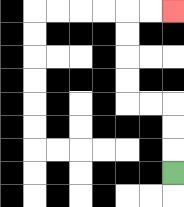{'start': '[7, 7]', 'end': '[7, 0]', 'path_directions': 'U,U,U,L,L,U,U,U,U,R,R', 'path_coordinates': '[[7, 7], [7, 6], [7, 5], [7, 4], [6, 4], [5, 4], [5, 3], [5, 2], [5, 1], [5, 0], [6, 0], [7, 0]]'}